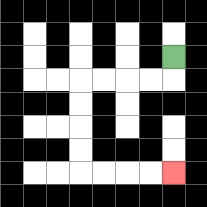{'start': '[7, 2]', 'end': '[7, 7]', 'path_directions': 'D,L,L,L,L,D,D,D,D,R,R,R,R', 'path_coordinates': '[[7, 2], [7, 3], [6, 3], [5, 3], [4, 3], [3, 3], [3, 4], [3, 5], [3, 6], [3, 7], [4, 7], [5, 7], [6, 7], [7, 7]]'}